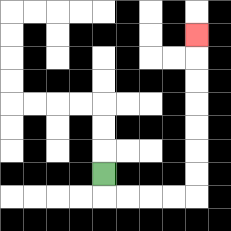{'start': '[4, 7]', 'end': '[8, 1]', 'path_directions': 'D,R,R,R,R,U,U,U,U,U,U,U', 'path_coordinates': '[[4, 7], [4, 8], [5, 8], [6, 8], [7, 8], [8, 8], [8, 7], [8, 6], [8, 5], [8, 4], [8, 3], [8, 2], [8, 1]]'}